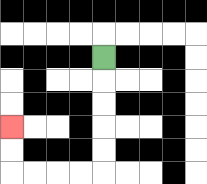{'start': '[4, 2]', 'end': '[0, 5]', 'path_directions': 'D,D,D,D,D,L,L,L,L,U,U', 'path_coordinates': '[[4, 2], [4, 3], [4, 4], [4, 5], [4, 6], [4, 7], [3, 7], [2, 7], [1, 7], [0, 7], [0, 6], [0, 5]]'}